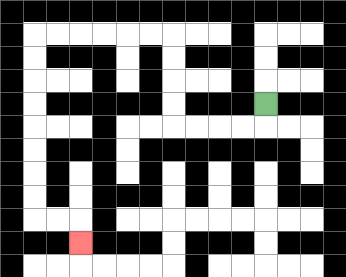{'start': '[11, 4]', 'end': '[3, 10]', 'path_directions': 'D,L,L,L,L,U,U,U,U,L,L,L,L,L,L,D,D,D,D,D,D,D,D,R,R,D', 'path_coordinates': '[[11, 4], [11, 5], [10, 5], [9, 5], [8, 5], [7, 5], [7, 4], [7, 3], [7, 2], [7, 1], [6, 1], [5, 1], [4, 1], [3, 1], [2, 1], [1, 1], [1, 2], [1, 3], [1, 4], [1, 5], [1, 6], [1, 7], [1, 8], [1, 9], [2, 9], [3, 9], [3, 10]]'}